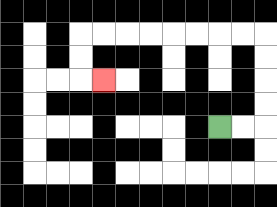{'start': '[9, 5]', 'end': '[4, 3]', 'path_directions': 'R,R,U,U,U,U,L,L,L,L,L,L,L,L,D,D,R', 'path_coordinates': '[[9, 5], [10, 5], [11, 5], [11, 4], [11, 3], [11, 2], [11, 1], [10, 1], [9, 1], [8, 1], [7, 1], [6, 1], [5, 1], [4, 1], [3, 1], [3, 2], [3, 3], [4, 3]]'}